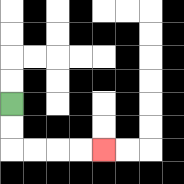{'start': '[0, 4]', 'end': '[4, 6]', 'path_directions': 'D,D,R,R,R,R', 'path_coordinates': '[[0, 4], [0, 5], [0, 6], [1, 6], [2, 6], [3, 6], [4, 6]]'}